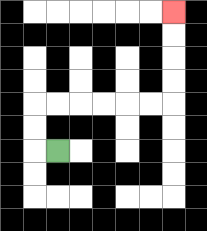{'start': '[2, 6]', 'end': '[7, 0]', 'path_directions': 'L,U,U,R,R,R,R,R,R,U,U,U,U', 'path_coordinates': '[[2, 6], [1, 6], [1, 5], [1, 4], [2, 4], [3, 4], [4, 4], [5, 4], [6, 4], [7, 4], [7, 3], [7, 2], [7, 1], [7, 0]]'}